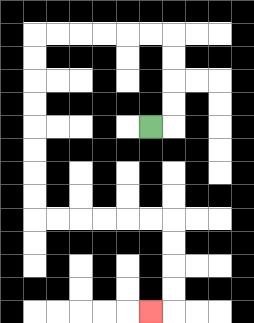{'start': '[6, 5]', 'end': '[6, 13]', 'path_directions': 'R,U,U,U,U,L,L,L,L,L,L,D,D,D,D,D,D,D,D,R,R,R,R,R,R,D,D,D,D,L', 'path_coordinates': '[[6, 5], [7, 5], [7, 4], [7, 3], [7, 2], [7, 1], [6, 1], [5, 1], [4, 1], [3, 1], [2, 1], [1, 1], [1, 2], [1, 3], [1, 4], [1, 5], [1, 6], [1, 7], [1, 8], [1, 9], [2, 9], [3, 9], [4, 9], [5, 9], [6, 9], [7, 9], [7, 10], [7, 11], [7, 12], [7, 13], [6, 13]]'}